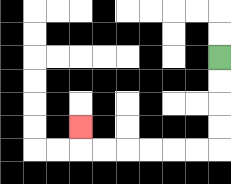{'start': '[9, 2]', 'end': '[3, 5]', 'path_directions': 'D,D,D,D,L,L,L,L,L,L,U', 'path_coordinates': '[[9, 2], [9, 3], [9, 4], [9, 5], [9, 6], [8, 6], [7, 6], [6, 6], [5, 6], [4, 6], [3, 6], [3, 5]]'}